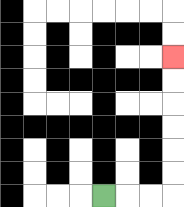{'start': '[4, 8]', 'end': '[7, 2]', 'path_directions': 'R,R,R,U,U,U,U,U,U', 'path_coordinates': '[[4, 8], [5, 8], [6, 8], [7, 8], [7, 7], [7, 6], [7, 5], [7, 4], [7, 3], [7, 2]]'}